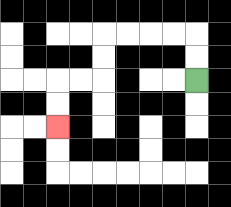{'start': '[8, 3]', 'end': '[2, 5]', 'path_directions': 'U,U,L,L,L,L,D,D,L,L,D,D', 'path_coordinates': '[[8, 3], [8, 2], [8, 1], [7, 1], [6, 1], [5, 1], [4, 1], [4, 2], [4, 3], [3, 3], [2, 3], [2, 4], [2, 5]]'}